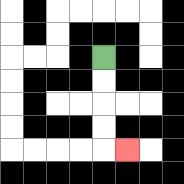{'start': '[4, 2]', 'end': '[5, 6]', 'path_directions': 'D,D,D,D,R', 'path_coordinates': '[[4, 2], [4, 3], [4, 4], [4, 5], [4, 6], [5, 6]]'}